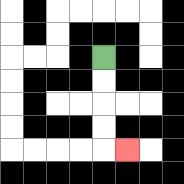{'start': '[4, 2]', 'end': '[5, 6]', 'path_directions': 'D,D,D,D,R', 'path_coordinates': '[[4, 2], [4, 3], [4, 4], [4, 5], [4, 6], [5, 6]]'}